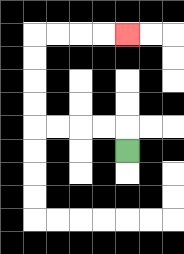{'start': '[5, 6]', 'end': '[5, 1]', 'path_directions': 'U,L,L,L,L,U,U,U,U,R,R,R,R', 'path_coordinates': '[[5, 6], [5, 5], [4, 5], [3, 5], [2, 5], [1, 5], [1, 4], [1, 3], [1, 2], [1, 1], [2, 1], [3, 1], [4, 1], [5, 1]]'}